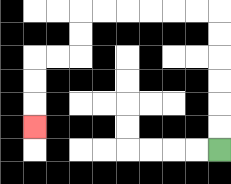{'start': '[9, 6]', 'end': '[1, 5]', 'path_directions': 'U,U,U,U,U,U,L,L,L,L,L,L,D,D,L,L,D,D,D', 'path_coordinates': '[[9, 6], [9, 5], [9, 4], [9, 3], [9, 2], [9, 1], [9, 0], [8, 0], [7, 0], [6, 0], [5, 0], [4, 0], [3, 0], [3, 1], [3, 2], [2, 2], [1, 2], [1, 3], [1, 4], [1, 5]]'}